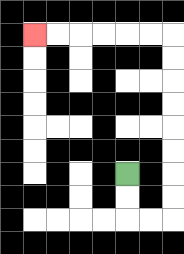{'start': '[5, 7]', 'end': '[1, 1]', 'path_directions': 'D,D,R,R,U,U,U,U,U,U,U,U,L,L,L,L,L,L', 'path_coordinates': '[[5, 7], [5, 8], [5, 9], [6, 9], [7, 9], [7, 8], [7, 7], [7, 6], [7, 5], [7, 4], [7, 3], [7, 2], [7, 1], [6, 1], [5, 1], [4, 1], [3, 1], [2, 1], [1, 1]]'}